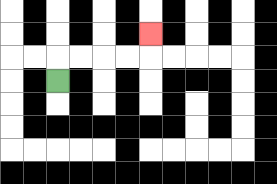{'start': '[2, 3]', 'end': '[6, 1]', 'path_directions': 'U,R,R,R,R,U', 'path_coordinates': '[[2, 3], [2, 2], [3, 2], [4, 2], [5, 2], [6, 2], [6, 1]]'}